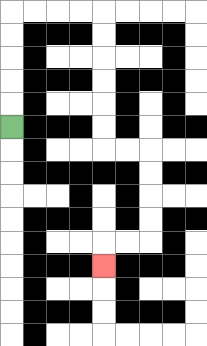{'start': '[0, 5]', 'end': '[4, 11]', 'path_directions': 'U,U,U,U,U,R,R,R,R,D,D,D,D,D,D,R,R,D,D,D,D,L,L,D', 'path_coordinates': '[[0, 5], [0, 4], [0, 3], [0, 2], [0, 1], [0, 0], [1, 0], [2, 0], [3, 0], [4, 0], [4, 1], [4, 2], [4, 3], [4, 4], [4, 5], [4, 6], [5, 6], [6, 6], [6, 7], [6, 8], [6, 9], [6, 10], [5, 10], [4, 10], [4, 11]]'}